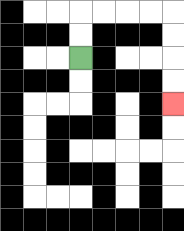{'start': '[3, 2]', 'end': '[7, 4]', 'path_directions': 'U,U,R,R,R,R,D,D,D,D', 'path_coordinates': '[[3, 2], [3, 1], [3, 0], [4, 0], [5, 0], [6, 0], [7, 0], [7, 1], [7, 2], [7, 3], [7, 4]]'}